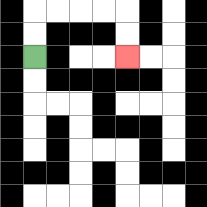{'start': '[1, 2]', 'end': '[5, 2]', 'path_directions': 'U,U,R,R,R,R,D,D', 'path_coordinates': '[[1, 2], [1, 1], [1, 0], [2, 0], [3, 0], [4, 0], [5, 0], [5, 1], [5, 2]]'}